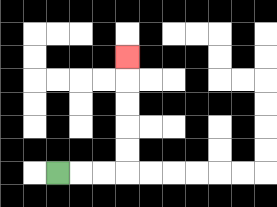{'start': '[2, 7]', 'end': '[5, 2]', 'path_directions': 'R,R,R,U,U,U,U,U', 'path_coordinates': '[[2, 7], [3, 7], [4, 7], [5, 7], [5, 6], [5, 5], [5, 4], [5, 3], [5, 2]]'}